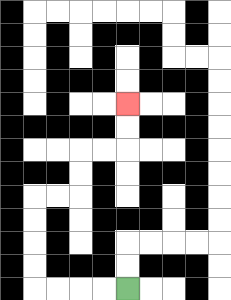{'start': '[5, 12]', 'end': '[5, 4]', 'path_directions': 'L,L,L,L,U,U,U,U,R,R,U,U,R,R,U,U', 'path_coordinates': '[[5, 12], [4, 12], [3, 12], [2, 12], [1, 12], [1, 11], [1, 10], [1, 9], [1, 8], [2, 8], [3, 8], [3, 7], [3, 6], [4, 6], [5, 6], [5, 5], [5, 4]]'}